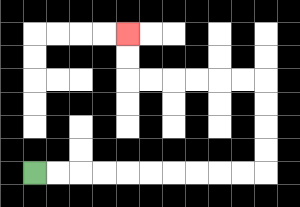{'start': '[1, 7]', 'end': '[5, 1]', 'path_directions': 'R,R,R,R,R,R,R,R,R,R,U,U,U,U,L,L,L,L,L,L,U,U', 'path_coordinates': '[[1, 7], [2, 7], [3, 7], [4, 7], [5, 7], [6, 7], [7, 7], [8, 7], [9, 7], [10, 7], [11, 7], [11, 6], [11, 5], [11, 4], [11, 3], [10, 3], [9, 3], [8, 3], [7, 3], [6, 3], [5, 3], [5, 2], [5, 1]]'}